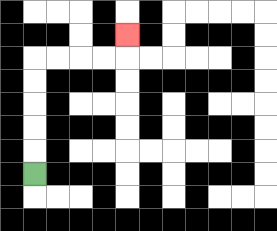{'start': '[1, 7]', 'end': '[5, 1]', 'path_directions': 'U,U,U,U,U,R,R,R,R,U', 'path_coordinates': '[[1, 7], [1, 6], [1, 5], [1, 4], [1, 3], [1, 2], [2, 2], [3, 2], [4, 2], [5, 2], [5, 1]]'}